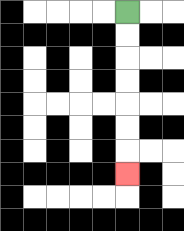{'start': '[5, 0]', 'end': '[5, 7]', 'path_directions': 'D,D,D,D,D,D,D', 'path_coordinates': '[[5, 0], [5, 1], [5, 2], [5, 3], [5, 4], [5, 5], [5, 6], [5, 7]]'}